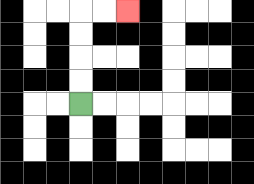{'start': '[3, 4]', 'end': '[5, 0]', 'path_directions': 'U,U,U,U,R,R', 'path_coordinates': '[[3, 4], [3, 3], [3, 2], [3, 1], [3, 0], [4, 0], [5, 0]]'}